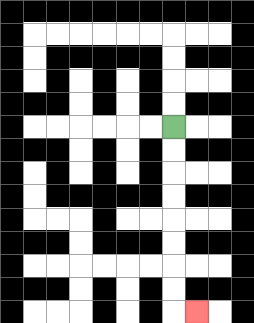{'start': '[7, 5]', 'end': '[8, 13]', 'path_directions': 'D,D,D,D,D,D,D,D,R', 'path_coordinates': '[[7, 5], [7, 6], [7, 7], [7, 8], [7, 9], [7, 10], [7, 11], [7, 12], [7, 13], [8, 13]]'}